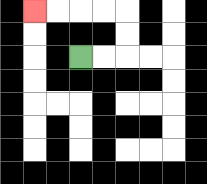{'start': '[3, 2]', 'end': '[1, 0]', 'path_directions': 'R,R,U,U,L,L,L,L', 'path_coordinates': '[[3, 2], [4, 2], [5, 2], [5, 1], [5, 0], [4, 0], [3, 0], [2, 0], [1, 0]]'}